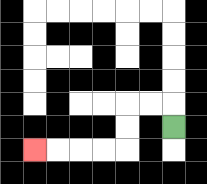{'start': '[7, 5]', 'end': '[1, 6]', 'path_directions': 'U,L,L,D,D,L,L,L,L', 'path_coordinates': '[[7, 5], [7, 4], [6, 4], [5, 4], [5, 5], [5, 6], [4, 6], [3, 6], [2, 6], [1, 6]]'}